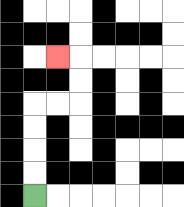{'start': '[1, 8]', 'end': '[2, 2]', 'path_directions': 'U,U,U,U,R,R,U,U,L', 'path_coordinates': '[[1, 8], [1, 7], [1, 6], [1, 5], [1, 4], [2, 4], [3, 4], [3, 3], [3, 2], [2, 2]]'}